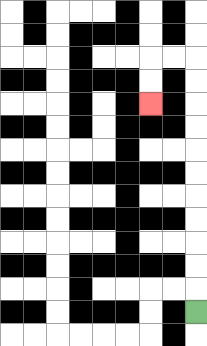{'start': '[8, 13]', 'end': '[6, 4]', 'path_directions': 'U,U,U,U,U,U,U,U,U,U,U,L,L,D,D', 'path_coordinates': '[[8, 13], [8, 12], [8, 11], [8, 10], [8, 9], [8, 8], [8, 7], [8, 6], [8, 5], [8, 4], [8, 3], [8, 2], [7, 2], [6, 2], [6, 3], [6, 4]]'}